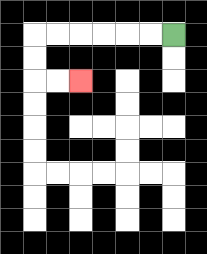{'start': '[7, 1]', 'end': '[3, 3]', 'path_directions': 'L,L,L,L,L,L,D,D,R,R', 'path_coordinates': '[[7, 1], [6, 1], [5, 1], [4, 1], [3, 1], [2, 1], [1, 1], [1, 2], [1, 3], [2, 3], [3, 3]]'}